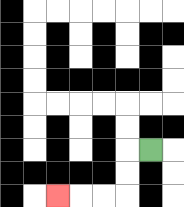{'start': '[6, 6]', 'end': '[2, 8]', 'path_directions': 'L,D,D,L,L,L', 'path_coordinates': '[[6, 6], [5, 6], [5, 7], [5, 8], [4, 8], [3, 8], [2, 8]]'}